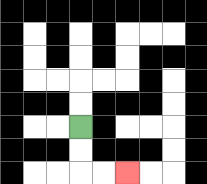{'start': '[3, 5]', 'end': '[5, 7]', 'path_directions': 'D,D,R,R', 'path_coordinates': '[[3, 5], [3, 6], [3, 7], [4, 7], [5, 7]]'}